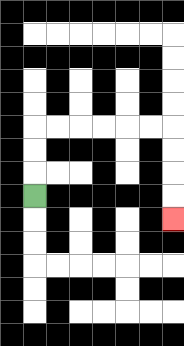{'start': '[1, 8]', 'end': '[7, 9]', 'path_directions': 'U,U,U,R,R,R,R,R,R,D,D,D,D', 'path_coordinates': '[[1, 8], [1, 7], [1, 6], [1, 5], [2, 5], [3, 5], [4, 5], [5, 5], [6, 5], [7, 5], [7, 6], [7, 7], [7, 8], [7, 9]]'}